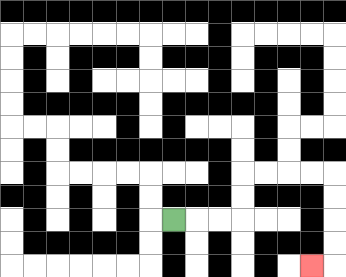{'start': '[7, 9]', 'end': '[13, 11]', 'path_directions': 'R,R,R,U,U,R,R,R,R,D,D,D,D,L', 'path_coordinates': '[[7, 9], [8, 9], [9, 9], [10, 9], [10, 8], [10, 7], [11, 7], [12, 7], [13, 7], [14, 7], [14, 8], [14, 9], [14, 10], [14, 11], [13, 11]]'}